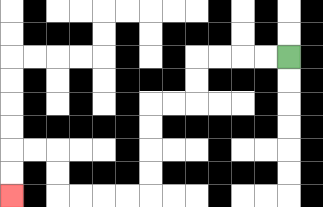{'start': '[12, 2]', 'end': '[0, 8]', 'path_directions': 'L,L,L,L,D,D,L,L,D,D,D,D,L,L,L,L,U,U,L,L,D,D', 'path_coordinates': '[[12, 2], [11, 2], [10, 2], [9, 2], [8, 2], [8, 3], [8, 4], [7, 4], [6, 4], [6, 5], [6, 6], [6, 7], [6, 8], [5, 8], [4, 8], [3, 8], [2, 8], [2, 7], [2, 6], [1, 6], [0, 6], [0, 7], [0, 8]]'}